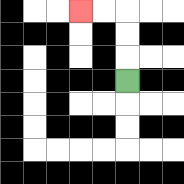{'start': '[5, 3]', 'end': '[3, 0]', 'path_directions': 'U,U,U,L,L', 'path_coordinates': '[[5, 3], [5, 2], [5, 1], [5, 0], [4, 0], [3, 0]]'}